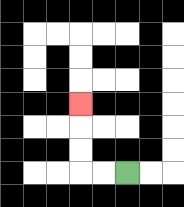{'start': '[5, 7]', 'end': '[3, 4]', 'path_directions': 'L,L,U,U,U', 'path_coordinates': '[[5, 7], [4, 7], [3, 7], [3, 6], [3, 5], [3, 4]]'}